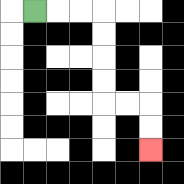{'start': '[1, 0]', 'end': '[6, 6]', 'path_directions': 'R,R,R,D,D,D,D,R,R,D,D', 'path_coordinates': '[[1, 0], [2, 0], [3, 0], [4, 0], [4, 1], [4, 2], [4, 3], [4, 4], [5, 4], [6, 4], [6, 5], [6, 6]]'}